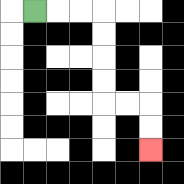{'start': '[1, 0]', 'end': '[6, 6]', 'path_directions': 'R,R,R,D,D,D,D,R,R,D,D', 'path_coordinates': '[[1, 0], [2, 0], [3, 0], [4, 0], [4, 1], [4, 2], [4, 3], [4, 4], [5, 4], [6, 4], [6, 5], [6, 6]]'}